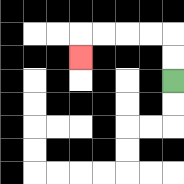{'start': '[7, 3]', 'end': '[3, 2]', 'path_directions': 'U,U,L,L,L,L,D', 'path_coordinates': '[[7, 3], [7, 2], [7, 1], [6, 1], [5, 1], [4, 1], [3, 1], [3, 2]]'}